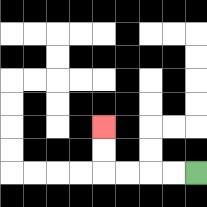{'start': '[8, 7]', 'end': '[4, 5]', 'path_directions': 'L,L,L,L,U,U', 'path_coordinates': '[[8, 7], [7, 7], [6, 7], [5, 7], [4, 7], [4, 6], [4, 5]]'}